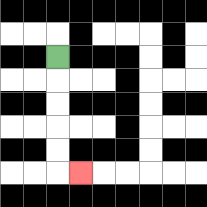{'start': '[2, 2]', 'end': '[3, 7]', 'path_directions': 'D,D,D,D,D,R', 'path_coordinates': '[[2, 2], [2, 3], [2, 4], [2, 5], [2, 6], [2, 7], [3, 7]]'}